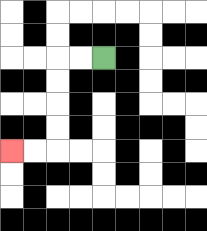{'start': '[4, 2]', 'end': '[0, 6]', 'path_directions': 'L,L,D,D,D,D,L,L', 'path_coordinates': '[[4, 2], [3, 2], [2, 2], [2, 3], [2, 4], [2, 5], [2, 6], [1, 6], [0, 6]]'}